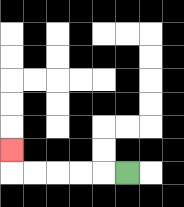{'start': '[5, 7]', 'end': '[0, 6]', 'path_directions': 'L,L,L,L,L,U', 'path_coordinates': '[[5, 7], [4, 7], [3, 7], [2, 7], [1, 7], [0, 7], [0, 6]]'}